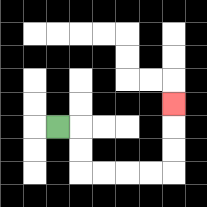{'start': '[2, 5]', 'end': '[7, 4]', 'path_directions': 'R,D,D,R,R,R,R,U,U,U', 'path_coordinates': '[[2, 5], [3, 5], [3, 6], [3, 7], [4, 7], [5, 7], [6, 7], [7, 7], [7, 6], [7, 5], [7, 4]]'}